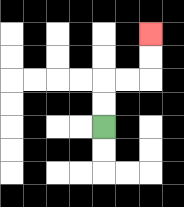{'start': '[4, 5]', 'end': '[6, 1]', 'path_directions': 'U,U,R,R,U,U', 'path_coordinates': '[[4, 5], [4, 4], [4, 3], [5, 3], [6, 3], [6, 2], [6, 1]]'}